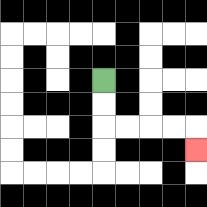{'start': '[4, 3]', 'end': '[8, 6]', 'path_directions': 'D,D,R,R,R,R,D', 'path_coordinates': '[[4, 3], [4, 4], [4, 5], [5, 5], [6, 5], [7, 5], [8, 5], [8, 6]]'}